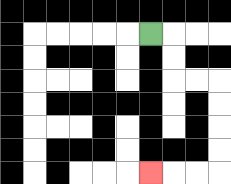{'start': '[6, 1]', 'end': '[6, 7]', 'path_directions': 'R,D,D,R,R,D,D,D,D,L,L,L', 'path_coordinates': '[[6, 1], [7, 1], [7, 2], [7, 3], [8, 3], [9, 3], [9, 4], [9, 5], [9, 6], [9, 7], [8, 7], [7, 7], [6, 7]]'}